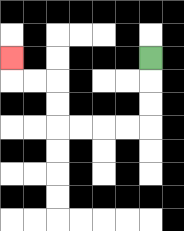{'start': '[6, 2]', 'end': '[0, 2]', 'path_directions': 'D,D,D,L,L,L,L,U,U,L,L,U', 'path_coordinates': '[[6, 2], [6, 3], [6, 4], [6, 5], [5, 5], [4, 5], [3, 5], [2, 5], [2, 4], [2, 3], [1, 3], [0, 3], [0, 2]]'}